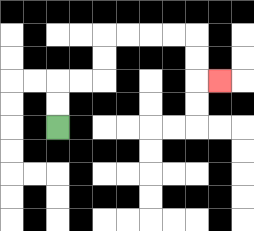{'start': '[2, 5]', 'end': '[9, 3]', 'path_directions': 'U,U,R,R,U,U,R,R,R,R,D,D,R', 'path_coordinates': '[[2, 5], [2, 4], [2, 3], [3, 3], [4, 3], [4, 2], [4, 1], [5, 1], [6, 1], [7, 1], [8, 1], [8, 2], [8, 3], [9, 3]]'}